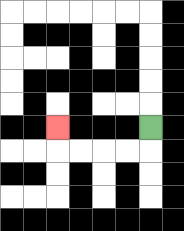{'start': '[6, 5]', 'end': '[2, 5]', 'path_directions': 'D,L,L,L,L,U', 'path_coordinates': '[[6, 5], [6, 6], [5, 6], [4, 6], [3, 6], [2, 6], [2, 5]]'}